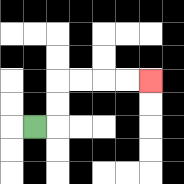{'start': '[1, 5]', 'end': '[6, 3]', 'path_directions': 'R,U,U,R,R,R,R', 'path_coordinates': '[[1, 5], [2, 5], [2, 4], [2, 3], [3, 3], [4, 3], [5, 3], [6, 3]]'}